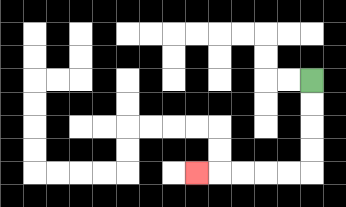{'start': '[13, 3]', 'end': '[8, 7]', 'path_directions': 'D,D,D,D,L,L,L,L,L', 'path_coordinates': '[[13, 3], [13, 4], [13, 5], [13, 6], [13, 7], [12, 7], [11, 7], [10, 7], [9, 7], [8, 7]]'}